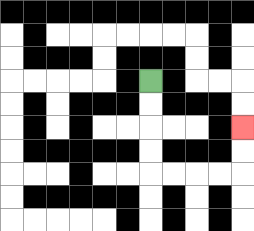{'start': '[6, 3]', 'end': '[10, 5]', 'path_directions': 'D,D,D,D,R,R,R,R,U,U', 'path_coordinates': '[[6, 3], [6, 4], [6, 5], [6, 6], [6, 7], [7, 7], [8, 7], [9, 7], [10, 7], [10, 6], [10, 5]]'}